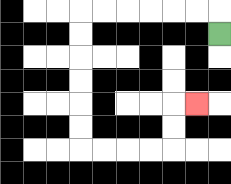{'start': '[9, 1]', 'end': '[8, 4]', 'path_directions': 'U,L,L,L,L,L,L,D,D,D,D,D,D,R,R,R,R,U,U,R', 'path_coordinates': '[[9, 1], [9, 0], [8, 0], [7, 0], [6, 0], [5, 0], [4, 0], [3, 0], [3, 1], [3, 2], [3, 3], [3, 4], [3, 5], [3, 6], [4, 6], [5, 6], [6, 6], [7, 6], [7, 5], [7, 4], [8, 4]]'}